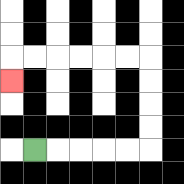{'start': '[1, 6]', 'end': '[0, 3]', 'path_directions': 'R,R,R,R,R,U,U,U,U,L,L,L,L,L,L,D', 'path_coordinates': '[[1, 6], [2, 6], [3, 6], [4, 6], [5, 6], [6, 6], [6, 5], [6, 4], [6, 3], [6, 2], [5, 2], [4, 2], [3, 2], [2, 2], [1, 2], [0, 2], [0, 3]]'}